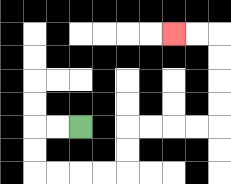{'start': '[3, 5]', 'end': '[7, 1]', 'path_directions': 'L,L,D,D,R,R,R,R,U,U,R,R,R,R,U,U,U,U,L,L', 'path_coordinates': '[[3, 5], [2, 5], [1, 5], [1, 6], [1, 7], [2, 7], [3, 7], [4, 7], [5, 7], [5, 6], [5, 5], [6, 5], [7, 5], [8, 5], [9, 5], [9, 4], [9, 3], [9, 2], [9, 1], [8, 1], [7, 1]]'}